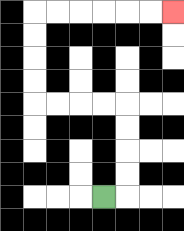{'start': '[4, 8]', 'end': '[7, 0]', 'path_directions': 'R,U,U,U,U,L,L,L,L,U,U,U,U,R,R,R,R,R,R', 'path_coordinates': '[[4, 8], [5, 8], [5, 7], [5, 6], [5, 5], [5, 4], [4, 4], [3, 4], [2, 4], [1, 4], [1, 3], [1, 2], [1, 1], [1, 0], [2, 0], [3, 0], [4, 0], [5, 0], [6, 0], [7, 0]]'}